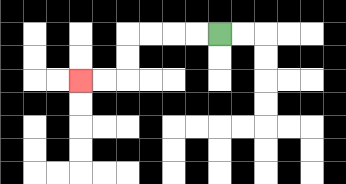{'start': '[9, 1]', 'end': '[3, 3]', 'path_directions': 'L,L,L,L,D,D,L,L', 'path_coordinates': '[[9, 1], [8, 1], [7, 1], [6, 1], [5, 1], [5, 2], [5, 3], [4, 3], [3, 3]]'}